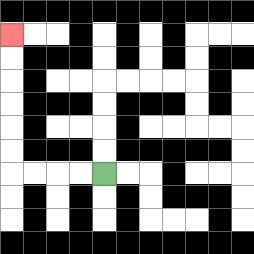{'start': '[4, 7]', 'end': '[0, 1]', 'path_directions': 'L,L,L,L,U,U,U,U,U,U', 'path_coordinates': '[[4, 7], [3, 7], [2, 7], [1, 7], [0, 7], [0, 6], [0, 5], [0, 4], [0, 3], [0, 2], [0, 1]]'}